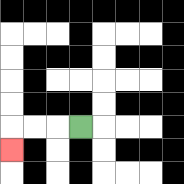{'start': '[3, 5]', 'end': '[0, 6]', 'path_directions': 'L,L,L,D', 'path_coordinates': '[[3, 5], [2, 5], [1, 5], [0, 5], [0, 6]]'}